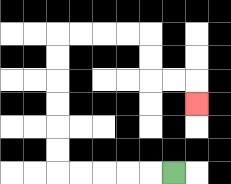{'start': '[7, 7]', 'end': '[8, 4]', 'path_directions': 'L,L,L,L,L,U,U,U,U,U,U,R,R,R,R,D,D,R,R,D', 'path_coordinates': '[[7, 7], [6, 7], [5, 7], [4, 7], [3, 7], [2, 7], [2, 6], [2, 5], [2, 4], [2, 3], [2, 2], [2, 1], [3, 1], [4, 1], [5, 1], [6, 1], [6, 2], [6, 3], [7, 3], [8, 3], [8, 4]]'}